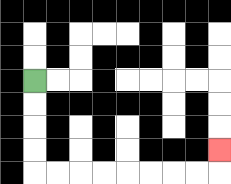{'start': '[1, 3]', 'end': '[9, 6]', 'path_directions': 'D,D,D,D,R,R,R,R,R,R,R,R,U', 'path_coordinates': '[[1, 3], [1, 4], [1, 5], [1, 6], [1, 7], [2, 7], [3, 7], [4, 7], [5, 7], [6, 7], [7, 7], [8, 7], [9, 7], [9, 6]]'}